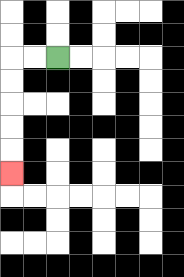{'start': '[2, 2]', 'end': '[0, 7]', 'path_directions': 'L,L,D,D,D,D,D', 'path_coordinates': '[[2, 2], [1, 2], [0, 2], [0, 3], [0, 4], [0, 5], [0, 6], [0, 7]]'}